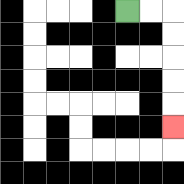{'start': '[5, 0]', 'end': '[7, 5]', 'path_directions': 'R,R,D,D,D,D,D', 'path_coordinates': '[[5, 0], [6, 0], [7, 0], [7, 1], [7, 2], [7, 3], [7, 4], [7, 5]]'}